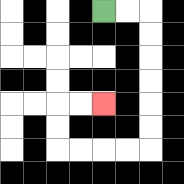{'start': '[4, 0]', 'end': '[4, 4]', 'path_directions': 'R,R,D,D,D,D,D,D,L,L,L,L,U,U,R,R', 'path_coordinates': '[[4, 0], [5, 0], [6, 0], [6, 1], [6, 2], [6, 3], [6, 4], [6, 5], [6, 6], [5, 6], [4, 6], [3, 6], [2, 6], [2, 5], [2, 4], [3, 4], [4, 4]]'}